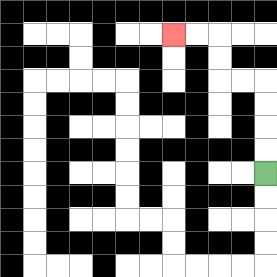{'start': '[11, 7]', 'end': '[7, 1]', 'path_directions': 'U,U,U,U,L,L,U,U,L,L', 'path_coordinates': '[[11, 7], [11, 6], [11, 5], [11, 4], [11, 3], [10, 3], [9, 3], [9, 2], [9, 1], [8, 1], [7, 1]]'}